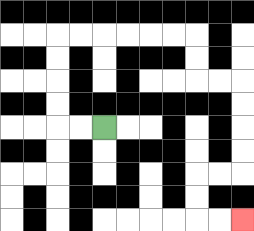{'start': '[4, 5]', 'end': '[10, 9]', 'path_directions': 'L,L,U,U,U,U,R,R,R,R,R,R,D,D,R,R,D,D,D,D,L,L,D,D,R,R', 'path_coordinates': '[[4, 5], [3, 5], [2, 5], [2, 4], [2, 3], [2, 2], [2, 1], [3, 1], [4, 1], [5, 1], [6, 1], [7, 1], [8, 1], [8, 2], [8, 3], [9, 3], [10, 3], [10, 4], [10, 5], [10, 6], [10, 7], [9, 7], [8, 7], [8, 8], [8, 9], [9, 9], [10, 9]]'}